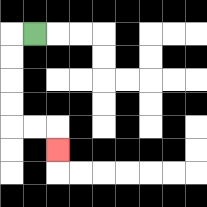{'start': '[1, 1]', 'end': '[2, 6]', 'path_directions': 'L,D,D,D,D,R,R,D', 'path_coordinates': '[[1, 1], [0, 1], [0, 2], [0, 3], [0, 4], [0, 5], [1, 5], [2, 5], [2, 6]]'}